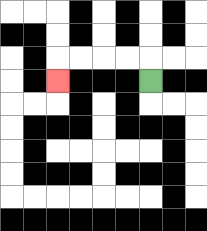{'start': '[6, 3]', 'end': '[2, 3]', 'path_directions': 'U,L,L,L,L,D', 'path_coordinates': '[[6, 3], [6, 2], [5, 2], [4, 2], [3, 2], [2, 2], [2, 3]]'}